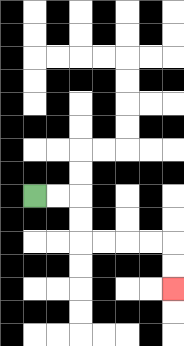{'start': '[1, 8]', 'end': '[7, 12]', 'path_directions': 'R,R,D,D,R,R,R,R,D,D', 'path_coordinates': '[[1, 8], [2, 8], [3, 8], [3, 9], [3, 10], [4, 10], [5, 10], [6, 10], [7, 10], [7, 11], [7, 12]]'}